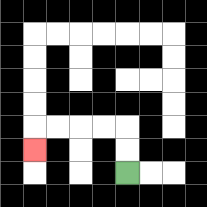{'start': '[5, 7]', 'end': '[1, 6]', 'path_directions': 'U,U,L,L,L,L,D', 'path_coordinates': '[[5, 7], [5, 6], [5, 5], [4, 5], [3, 5], [2, 5], [1, 5], [1, 6]]'}